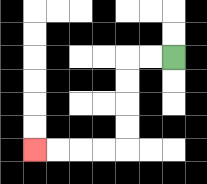{'start': '[7, 2]', 'end': '[1, 6]', 'path_directions': 'L,L,D,D,D,D,L,L,L,L', 'path_coordinates': '[[7, 2], [6, 2], [5, 2], [5, 3], [5, 4], [5, 5], [5, 6], [4, 6], [3, 6], [2, 6], [1, 6]]'}